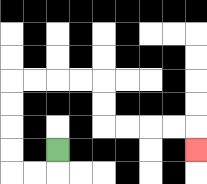{'start': '[2, 6]', 'end': '[8, 6]', 'path_directions': 'D,L,L,U,U,U,U,R,R,R,R,D,D,R,R,R,R,D', 'path_coordinates': '[[2, 6], [2, 7], [1, 7], [0, 7], [0, 6], [0, 5], [0, 4], [0, 3], [1, 3], [2, 3], [3, 3], [4, 3], [4, 4], [4, 5], [5, 5], [6, 5], [7, 5], [8, 5], [8, 6]]'}